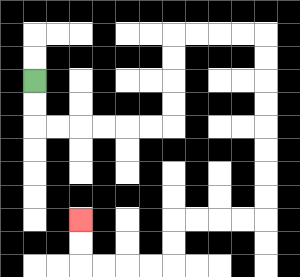{'start': '[1, 3]', 'end': '[3, 9]', 'path_directions': 'D,D,R,R,R,R,R,R,U,U,U,U,R,R,R,R,D,D,D,D,D,D,D,D,L,L,L,L,D,D,L,L,L,L,U,U', 'path_coordinates': '[[1, 3], [1, 4], [1, 5], [2, 5], [3, 5], [4, 5], [5, 5], [6, 5], [7, 5], [7, 4], [7, 3], [7, 2], [7, 1], [8, 1], [9, 1], [10, 1], [11, 1], [11, 2], [11, 3], [11, 4], [11, 5], [11, 6], [11, 7], [11, 8], [11, 9], [10, 9], [9, 9], [8, 9], [7, 9], [7, 10], [7, 11], [6, 11], [5, 11], [4, 11], [3, 11], [3, 10], [3, 9]]'}